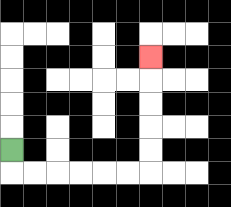{'start': '[0, 6]', 'end': '[6, 2]', 'path_directions': 'D,R,R,R,R,R,R,U,U,U,U,U', 'path_coordinates': '[[0, 6], [0, 7], [1, 7], [2, 7], [3, 7], [4, 7], [5, 7], [6, 7], [6, 6], [6, 5], [6, 4], [6, 3], [6, 2]]'}